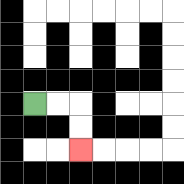{'start': '[1, 4]', 'end': '[3, 6]', 'path_directions': 'R,R,D,D', 'path_coordinates': '[[1, 4], [2, 4], [3, 4], [3, 5], [3, 6]]'}